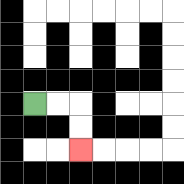{'start': '[1, 4]', 'end': '[3, 6]', 'path_directions': 'R,R,D,D', 'path_coordinates': '[[1, 4], [2, 4], [3, 4], [3, 5], [3, 6]]'}